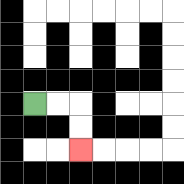{'start': '[1, 4]', 'end': '[3, 6]', 'path_directions': 'R,R,D,D', 'path_coordinates': '[[1, 4], [2, 4], [3, 4], [3, 5], [3, 6]]'}